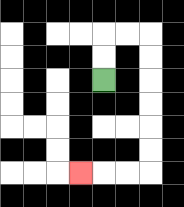{'start': '[4, 3]', 'end': '[3, 7]', 'path_directions': 'U,U,R,R,D,D,D,D,D,D,L,L,L', 'path_coordinates': '[[4, 3], [4, 2], [4, 1], [5, 1], [6, 1], [6, 2], [6, 3], [6, 4], [6, 5], [6, 6], [6, 7], [5, 7], [4, 7], [3, 7]]'}